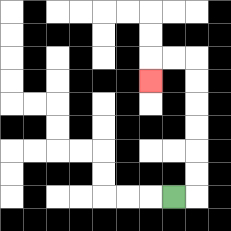{'start': '[7, 8]', 'end': '[6, 3]', 'path_directions': 'R,U,U,U,U,U,U,L,L,D', 'path_coordinates': '[[7, 8], [8, 8], [8, 7], [8, 6], [8, 5], [8, 4], [8, 3], [8, 2], [7, 2], [6, 2], [6, 3]]'}